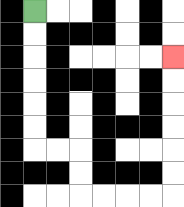{'start': '[1, 0]', 'end': '[7, 2]', 'path_directions': 'D,D,D,D,D,D,R,R,D,D,R,R,R,R,U,U,U,U,U,U', 'path_coordinates': '[[1, 0], [1, 1], [1, 2], [1, 3], [1, 4], [1, 5], [1, 6], [2, 6], [3, 6], [3, 7], [3, 8], [4, 8], [5, 8], [6, 8], [7, 8], [7, 7], [7, 6], [7, 5], [7, 4], [7, 3], [7, 2]]'}